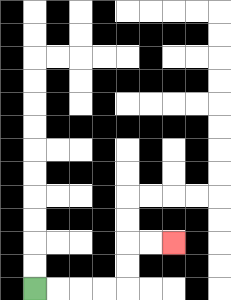{'start': '[1, 12]', 'end': '[7, 10]', 'path_directions': 'R,R,R,R,U,U,R,R', 'path_coordinates': '[[1, 12], [2, 12], [3, 12], [4, 12], [5, 12], [5, 11], [5, 10], [6, 10], [7, 10]]'}